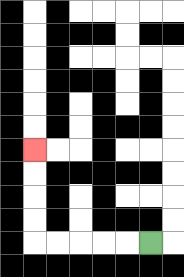{'start': '[6, 10]', 'end': '[1, 6]', 'path_directions': 'L,L,L,L,L,U,U,U,U', 'path_coordinates': '[[6, 10], [5, 10], [4, 10], [3, 10], [2, 10], [1, 10], [1, 9], [1, 8], [1, 7], [1, 6]]'}